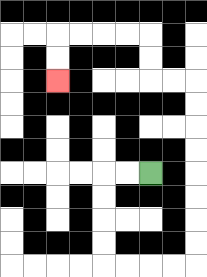{'start': '[6, 7]', 'end': '[2, 3]', 'path_directions': 'L,L,D,D,D,D,R,R,R,R,U,U,U,U,U,U,U,U,L,L,U,U,L,L,L,L,D,D', 'path_coordinates': '[[6, 7], [5, 7], [4, 7], [4, 8], [4, 9], [4, 10], [4, 11], [5, 11], [6, 11], [7, 11], [8, 11], [8, 10], [8, 9], [8, 8], [8, 7], [8, 6], [8, 5], [8, 4], [8, 3], [7, 3], [6, 3], [6, 2], [6, 1], [5, 1], [4, 1], [3, 1], [2, 1], [2, 2], [2, 3]]'}